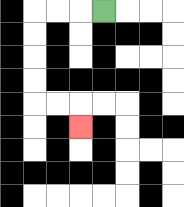{'start': '[4, 0]', 'end': '[3, 5]', 'path_directions': 'L,L,L,D,D,D,D,R,R,D', 'path_coordinates': '[[4, 0], [3, 0], [2, 0], [1, 0], [1, 1], [1, 2], [1, 3], [1, 4], [2, 4], [3, 4], [3, 5]]'}